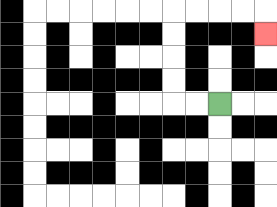{'start': '[9, 4]', 'end': '[11, 1]', 'path_directions': 'L,L,U,U,U,U,R,R,R,R,D', 'path_coordinates': '[[9, 4], [8, 4], [7, 4], [7, 3], [7, 2], [7, 1], [7, 0], [8, 0], [9, 0], [10, 0], [11, 0], [11, 1]]'}